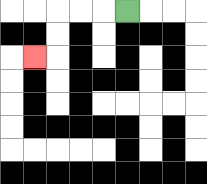{'start': '[5, 0]', 'end': '[1, 2]', 'path_directions': 'L,L,L,D,D,L', 'path_coordinates': '[[5, 0], [4, 0], [3, 0], [2, 0], [2, 1], [2, 2], [1, 2]]'}